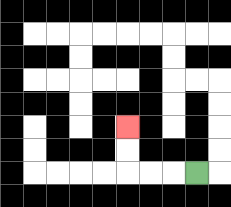{'start': '[8, 7]', 'end': '[5, 5]', 'path_directions': 'L,L,L,U,U', 'path_coordinates': '[[8, 7], [7, 7], [6, 7], [5, 7], [5, 6], [5, 5]]'}